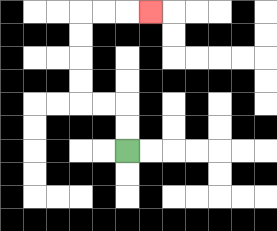{'start': '[5, 6]', 'end': '[6, 0]', 'path_directions': 'U,U,L,L,U,U,U,U,R,R,R', 'path_coordinates': '[[5, 6], [5, 5], [5, 4], [4, 4], [3, 4], [3, 3], [3, 2], [3, 1], [3, 0], [4, 0], [5, 0], [6, 0]]'}